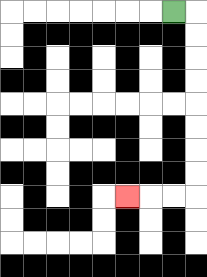{'start': '[7, 0]', 'end': '[5, 8]', 'path_directions': 'R,D,D,D,D,D,D,D,D,L,L,L', 'path_coordinates': '[[7, 0], [8, 0], [8, 1], [8, 2], [8, 3], [8, 4], [8, 5], [8, 6], [8, 7], [8, 8], [7, 8], [6, 8], [5, 8]]'}